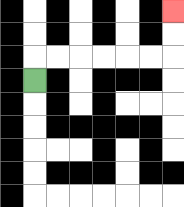{'start': '[1, 3]', 'end': '[7, 0]', 'path_directions': 'U,R,R,R,R,R,R,U,U', 'path_coordinates': '[[1, 3], [1, 2], [2, 2], [3, 2], [4, 2], [5, 2], [6, 2], [7, 2], [7, 1], [7, 0]]'}